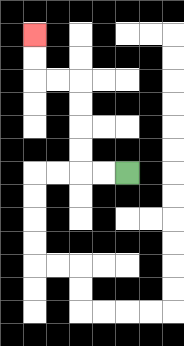{'start': '[5, 7]', 'end': '[1, 1]', 'path_directions': 'L,L,U,U,U,U,L,L,U,U', 'path_coordinates': '[[5, 7], [4, 7], [3, 7], [3, 6], [3, 5], [3, 4], [3, 3], [2, 3], [1, 3], [1, 2], [1, 1]]'}